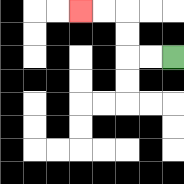{'start': '[7, 2]', 'end': '[3, 0]', 'path_directions': 'L,L,U,U,L,L', 'path_coordinates': '[[7, 2], [6, 2], [5, 2], [5, 1], [5, 0], [4, 0], [3, 0]]'}